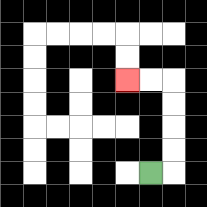{'start': '[6, 7]', 'end': '[5, 3]', 'path_directions': 'R,U,U,U,U,L,L', 'path_coordinates': '[[6, 7], [7, 7], [7, 6], [7, 5], [7, 4], [7, 3], [6, 3], [5, 3]]'}